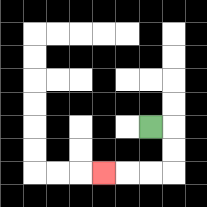{'start': '[6, 5]', 'end': '[4, 7]', 'path_directions': 'R,D,D,L,L,L', 'path_coordinates': '[[6, 5], [7, 5], [7, 6], [7, 7], [6, 7], [5, 7], [4, 7]]'}